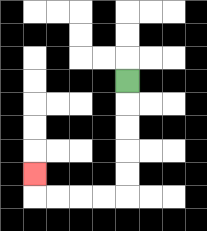{'start': '[5, 3]', 'end': '[1, 7]', 'path_directions': 'D,D,D,D,D,L,L,L,L,U', 'path_coordinates': '[[5, 3], [5, 4], [5, 5], [5, 6], [5, 7], [5, 8], [4, 8], [3, 8], [2, 8], [1, 8], [1, 7]]'}